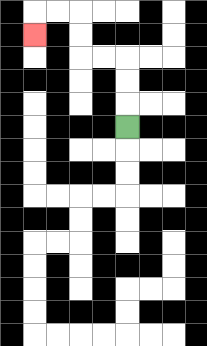{'start': '[5, 5]', 'end': '[1, 1]', 'path_directions': 'U,U,U,L,L,U,U,L,L,D', 'path_coordinates': '[[5, 5], [5, 4], [5, 3], [5, 2], [4, 2], [3, 2], [3, 1], [3, 0], [2, 0], [1, 0], [1, 1]]'}